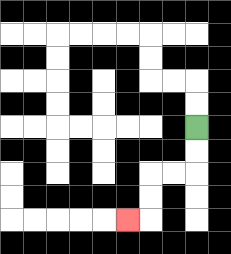{'start': '[8, 5]', 'end': '[5, 9]', 'path_directions': 'D,D,L,L,D,D,L', 'path_coordinates': '[[8, 5], [8, 6], [8, 7], [7, 7], [6, 7], [6, 8], [6, 9], [5, 9]]'}